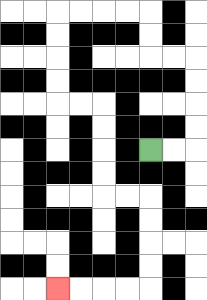{'start': '[6, 6]', 'end': '[2, 12]', 'path_directions': 'R,R,U,U,U,U,L,L,U,U,L,L,L,L,D,D,D,D,R,R,D,D,D,D,R,R,D,D,D,D,L,L,L,L', 'path_coordinates': '[[6, 6], [7, 6], [8, 6], [8, 5], [8, 4], [8, 3], [8, 2], [7, 2], [6, 2], [6, 1], [6, 0], [5, 0], [4, 0], [3, 0], [2, 0], [2, 1], [2, 2], [2, 3], [2, 4], [3, 4], [4, 4], [4, 5], [4, 6], [4, 7], [4, 8], [5, 8], [6, 8], [6, 9], [6, 10], [6, 11], [6, 12], [5, 12], [4, 12], [3, 12], [2, 12]]'}